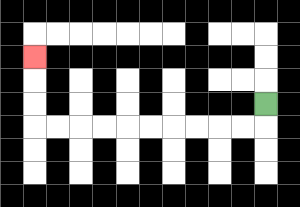{'start': '[11, 4]', 'end': '[1, 2]', 'path_directions': 'D,L,L,L,L,L,L,L,L,L,L,U,U,U', 'path_coordinates': '[[11, 4], [11, 5], [10, 5], [9, 5], [8, 5], [7, 5], [6, 5], [5, 5], [4, 5], [3, 5], [2, 5], [1, 5], [1, 4], [1, 3], [1, 2]]'}